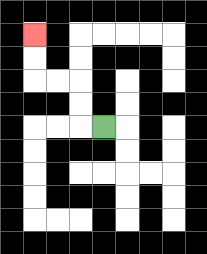{'start': '[4, 5]', 'end': '[1, 1]', 'path_directions': 'L,U,U,L,L,U,U', 'path_coordinates': '[[4, 5], [3, 5], [3, 4], [3, 3], [2, 3], [1, 3], [1, 2], [1, 1]]'}